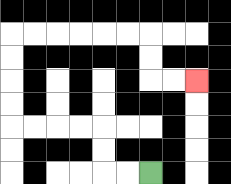{'start': '[6, 7]', 'end': '[8, 3]', 'path_directions': 'L,L,U,U,L,L,L,L,U,U,U,U,R,R,R,R,R,R,D,D,R,R', 'path_coordinates': '[[6, 7], [5, 7], [4, 7], [4, 6], [4, 5], [3, 5], [2, 5], [1, 5], [0, 5], [0, 4], [0, 3], [0, 2], [0, 1], [1, 1], [2, 1], [3, 1], [4, 1], [5, 1], [6, 1], [6, 2], [6, 3], [7, 3], [8, 3]]'}